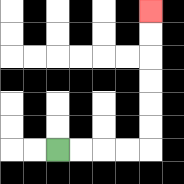{'start': '[2, 6]', 'end': '[6, 0]', 'path_directions': 'R,R,R,R,U,U,U,U,U,U', 'path_coordinates': '[[2, 6], [3, 6], [4, 6], [5, 6], [6, 6], [6, 5], [6, 4], [6, 3], [6, 2], [6, 1], [6, 0]]'}